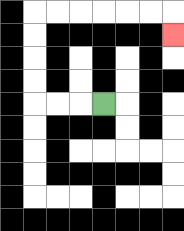{'start': '[4, 4]', 'end': '[7, 1]', 'path_directions': 'L,L,L,U,U,U,U,R,R,R,R,R,R,D', 'path_coordinates': '[[4, 4], [3, 4], [2, 4], [1, 4], [1, 3], [1, 2], [1, 1], [1, 0], [2, 0], [3, 0], [4, 0], [5, 0], [6, 0], [7, 0], [7, 1]]'}